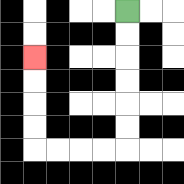{'start': '[5, 0]', 'end': '[1, 2]', 'path_directions': 'D,D,D,D,D,D,L,L,L,L,U,U,U,U', 'path_coordinates': '[[5, 0], [5, 1], [5, 2], [5, 3], [5, 4], [5, 5], [5, 6], [4, 6], [3, 6], [2, 6], [1, 6], [1, 5], [1, 4], [1, 3], [1, 2]]'}